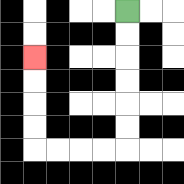{'start': '[5, 0]', 'end': '[1, 2]', 'path_directions': 'D,D,D,D,D,D,L,L,L,L,U,U,U,U', 'path_coordinates': '[[5, 0], [5, 1], [5, 2], [5, 3], [5, 4], [5, 5], [5, 6], [4, 6], [3, 6], [2, 6], [1, 6], [1, 5], [1, 4], [1, 3], [1, 2]]'}